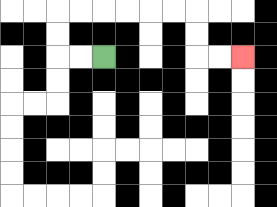{'start': '[4, 2]', 'end': '[10, 2]', 'path_directions': 'L,L,U,U,R,R,R,R,R,R,D,D,R,R', 'path_coordinates': '[[4, 2], [3, 2], [2, 2], [2, 1], [2, 0], [3, 0], [4, 0], [5, 0], [6, 0], [7, 0], [8, 0], [8, 1], [8, 2], [9, 2], [10, 2]]'}